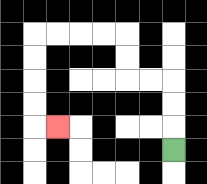{'start': '[7, 6]', 'end': '[2, 5]', 'path_directions': 'U,U,U,L,L,U,U,L,L,L,L,D,D,D,D,R', 'path_coordinates': '[[7, 6], [7, 5], [7, 4], [7, 3], [6, 3], [5, 3], [5, 2], [5, 1], [4, 1], [3, 1], [2, 1], [1, 1], [1, 2], [1, 3], [1, 4], [1, 5], [2, 5]]'}